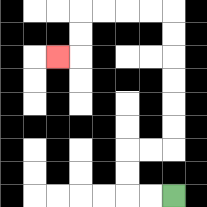{'start': '[7, 8]', 'end': '[2, 2]', 'path_directions': 'L,L,U,U,R,R,U,U,U,U,U,U,L,L,L,L,D,D,L', 'path_coordinates': '[[7, 8], [6, 8], [5, 8], [5, 7], [5, 6], [6, 6], [7, 6], [7, 5], [7, 4], [7, 3], [7, 2], [7, 1], [7, 0], [6, 0], [5, 0], [4, 0], [3, 0], [3, 1], [3, 2], [2, 2]]'}